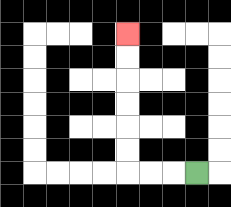{'start': '[8, 7]', 'end': '[5, 1]', 'path_directions': 'L,L,L,U,U,U,U,U,U', 'path_coordinates': '[[8, 7], [7, 7], [6, 7], [5, 7], [5, 6], [5, 5], [5, 4], [5, 3], [5, 2], [5, 1]]'}